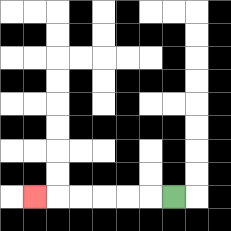{'start': '[7, 8]', 'end': '[1, 8]', 'path_directions': 'L,L,L,L,L,L', 'path_coordinates': '[[7, 8], [6, 8], [5, 8], [4, 8], [3, 8], [2, 8], [1, 8]]'}